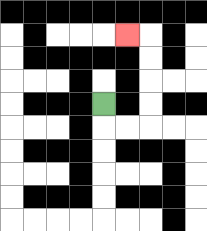{'start': '[4, 4]', 'end': '[5, 1]', 'path_directions': 'D,R,R,U,U,U,U,L', 'path_coordinates': '[[4, 4], [4, 5], [5, 5], [6, 5], [6, 4], [6, 3], [6, 2], [6, 1], [5, 1]]'}